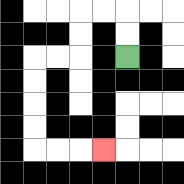{'start': '[5, 2]', 'end': '[4, 6]', 'path_directions': 'U,U,L,L,D,D,L,L,D,D,D,D,R,R,R', 'path_coordinates': '[[5, 2], [5, 1], [5, 0], [4, 0], [3, 0], [3, 1], [3, 2], [2, 2], [1, 2], [1, 3], [1, 4], [1, 5], [1, 6], [2, 6], [3, 6], [4, 6]]'}